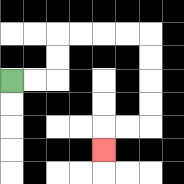{'start': '[0, 3]', 'end': '[4, 6]', 'path_directions': 'R,R,U,U,R,R,R,R,D,D,D,D,L,L,D', 'path_coordinates': '[[0, 3], [1, 3], [2, 3], [2, 2], [2, 1], [3, 1], [4, 1], [5, 1], [6, 1], [6, 2], [6, 3], [6, 4], [6, 5], [5, 5], [4, 5], [4, 6]]'}